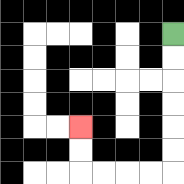{'start': '[7, 1]', 'end': '[3, 5]', 'path_directions': 'D,D,D,D,D,D,L,L,L,L,U,U', 'path_coordinates': '[[7, 1], [7, 2], [7, 3], [7, 4], [7, 5], [7, 6], [7, 7], [6, 7], [5, 7], [4, 7], [3, 7], [3, 6], [3, 5]]'}